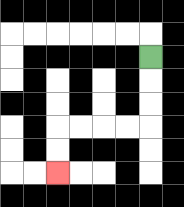{'start': '[6, 2]', 'end': '[2, 7]', 'path_directions': 'D,D,D,L,L,L,L,D,D', 'path_coordinates': '[[6, 2], [6, 3], [6, 4], [6, 5], [5, 5], [4, 5], [3, 5], [2, 5], [2, 6], [2, 7]]'}